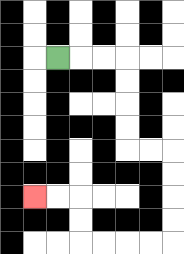{'start': '[2, 2]', 'end': '[1, 8]', 'path_directions': 'R,R,R,D,D,D,D,R,R,D,D,D,D,L,L,L,L,U,U,L,L', 'path_coordinates': '[[2, 2], [3, 2], [4, 2], [5, 2], [5, 3], [5, 4], [5, 5], [5, 6], [6, 6], [7, 6], [7, 7], [7, 8], [7, 9], [7, 10], [6, 10], [5, 10], [4, 10], [3, 10], [3, 9], [3, 8], [2, 8], [1, 8]]'}